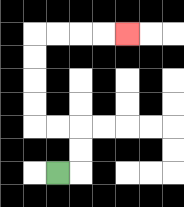{'start': '[2, 7]', 'end': '[5, 1]', 'path_directions': 'R,U,U,L,L,U,U,U,U,R,R,R,R', 'path_coordinates': '[[2, 7], [3, 7], [3, 6], [3, 5], [2, 5], [1, 5], [1, 4], [1, 3], [1, 2], [1, 1], [2, 1], [3, 1], [4, 1], [5, 1]]'}